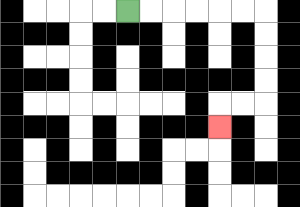{'start': '[5, 0]', 'end': '[9, 5]', 'path_directions': 'R,R,R,R,R,R,D,D,D,D,L,L,D', 'path_coordinates': '[[5, 0], [6, 0], [7, 0], [8, 0], [9, 0], [10, 0], [11, 0], [11, 1], [11, 2], [11, 3], [11, 4], [10, 4], [9, 4], [9, 5]]'}